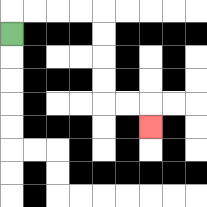{'start': '[0, 1]', 'end': '[6, 5]', 'path_directions': 'U,R,R,R,R,D,D,D,D,R,R,D', 'path_coordinates': '[[0, 1], [0, 0], [1, 0], [2, 0], [3, 0], [4, 0], [4, 1], [4, 2], [4, 3], [4, 4], [5, 4], [6, 4], [6, 5]]'}